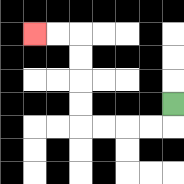{'start': '[7, 4]', 'end': '[1, 1]', 'path_directions': 'D,L,L,L,L,U,U,U,U,L,L', 'path_coordinates': '[[7, 4], [7, 5], [6, 5], [5, 5], [4, 5], [3, 5], [3, 4], [3, 3], [3, 2], [3, 1], [2, 1], [1, 1]]'}